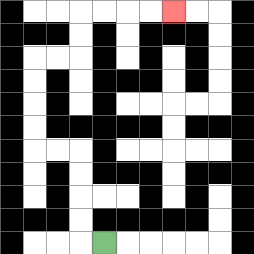{'start': '[4, 10]', 'end': '[7, 0]', 'path_directions': 'L,U,U,U,U,L,L,U,U,U,U,R,R,U,U,R,R,R,R', 'path_coordinates': '[[4, 10], [3, 10], [3, 9], [3, 8], [3, 7], [3, 6], [2, 6], [1, 6], [1, 5], [1, 4], [1, 3], [1, 2], [2, 2], [3, 2], [3, 1], [3, 0], [4, 0], [5, 0], [6, 0], [7, 0]]'}